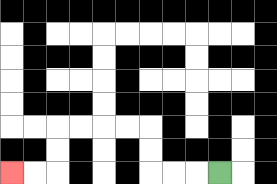{'start': '[9, 7]', 'end': '[0, 7]', 'path_directions': 'L,L,L,U,U,L,L,L,L,D,D,L,L', 'path_coordinates': '[[9, 7], [8, 7], [7, 7], [6, 7], [6, 6], [6, 5], [5, 5], [4, 5], [3, 5], [2, 5], [2, 6], [2, 7], [1, 7], [0, 7]]'}